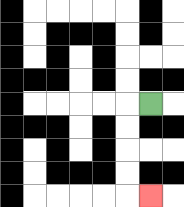{'start': '[6, 4]', 'end': '[6, 8]', 'path_directions': 'L,D,D,D,D,R', 'path_coordinates': '[[6, 4], [5, 4], [5, 5], [5, 6], [5, 7], [5, 8], [6, 8]]'}